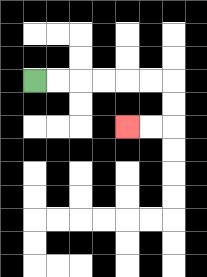{'start': '[1, 3]', 'end': '[5, 5]', 'path_directions': 'R,R,R,R,R,R,D,D,L,L', 'path_coordinates': '[[1, 3], [2, 3], [3, 3], [4, 3], [5, 3], [6, 3], [7, 3], [7, 4], [7, 5], [6, 5], [5, 5]]'}